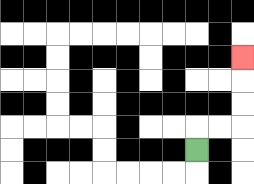{'start': '[8, 6]', 'end': '[10, 2]', 'path_directions': 'U,R,R,U,U,U', 'path_coordinates': '[[8, 6], [8, 5], [9, 5], [10, 5], [10, 4], [10, 3], [10, 2]]'}